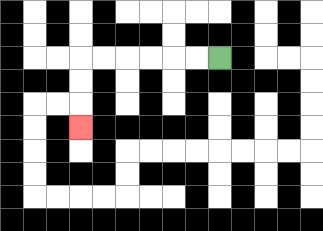{'start': '[9, 2]', 'end': '[3, 5]', 'path_directions': 'L,L,L,L,L,L,D,D,D', 'path_coordinates': '[[9, 2], [8, 2], [7, 2], [6, 2], [5, 2], [4, 2], [3, 2], [3, 3], [3, 4], [3, 5]]'}